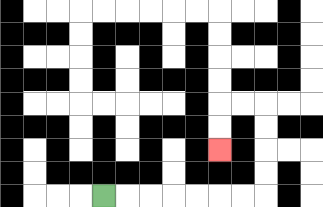{'start': '[4, 8]', 'end': '[9, 6]', 'path_directions': 'R,R,R,R,R,R,R,U,U,U,U,L,L,D,D', 'path_coordinates': '[[4, 8], [5, 8], [6, 8], [7, 8], [8, 8], [9, 8], [10, 8], [11, 8], [11, 7], [11, 6], [11, 5], [11, 4], [10, 4], [9, 4], [9, 5], [9, 6]]'}